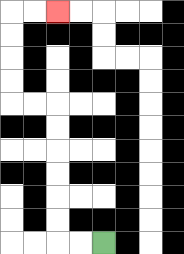{'start': '[4, 10]', 'end': '[2, 0]', 'path_directions': 'L,L,U,U,U,U,U,U,L,L,U,U,U,U,R,R', 'path_coordinates': '[[4, 10], [3, 10], [2, 10], [2, 9], [2, 8], [2, 7], [2, 6], [2, 5], [2, 4], [1, 4], [0, 4], [0, 3], [0, 2], [0, 1], [0, 0], [1, 0], [2, 0]]'}